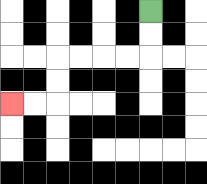{'start': '[6, 0]', 'end': '[0, 4]', 'path_directions': 'D,D,L,L,L,L,D,D,L,L', 'path_coordinates': '[[6, 0], [6, 1], [6, 2], [5, 2], [4, 2], [3, 2], [2, 2], [2, 3], [2, 4], [1, 4], [0, 4]]'}